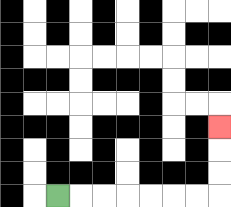{'start': '[2, 8]', 'end': '[9, 5]', 'path_directions': 'R,R,R,R,R,R,R,U,U,U', 'path_coordinates': '[[2, 8], [3, 8], [4, 8], [5, 8], [6, 8], [7, 8], [8, 8], [9, 8], [9, 7], [9, 6], [9, 5]]'}